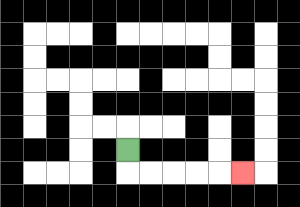{'start': '[5, 6]', 'end': '[10, 7]', 'path_directions': 'D,R,R,R,R,R', 'path_coordinates': '[[5, 6], [5, 7], [6, 7], [7, 7], [8, 7], [9, 7], [10, 7]]'}